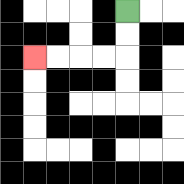{'start': '[5, 0]', 'end': '[1, 2]', 'path_directions': 'D,D,L,L,L,L', 'path_coordinates': '[[5, 0], [5, 1], [5, 2], [4, 2], [3, 2], [2, 2], [1, 2]]'}